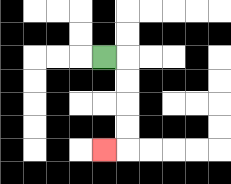{'start': '[4, 2]', 'end': '[4, 6]', 'path_directions': 'R,D,D,D,D,L', 'path_coordinates': '[[4, 2], [5, 2], [5, 3], [5, 4], [5, 5], [5, 6], [4, 6]]'}